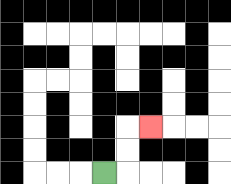{'start': '[4, 7]', 'end': '[6, 5]', 'path_directions': 'R,U,U,R', 'path_coordinates': '[[4, 7], [5, 7], [5, 6], [5, 5], [6, 5]]'}